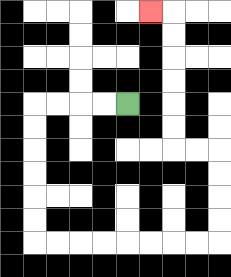{'start': '[5, 4]', 'end': '[6, 0]', 'path_directions': 'L,L,L,L,D,D,D,D,D,D,R,R,R,R,R,R,R,R,U,U,U,U,L,L,U,U,U,U,U,U,L', 'path_coordinates': '[[5, 4], [4, 4], [3, 4], [2, 4], [1, 4], [1, 5], [1, 6], [1, 7], [1, 8], [1, 9], [1, 10], [2, 10], [3, 10], [4, 10], [5, 10], [6, 10], [7, 10], [8, 10], [9, 10], [9, 9], [9, 8], [9, 7], [9, 6], [8, 6], [7, 6], [7, 5], [7, 4], [7, 3], [7, 2], [7, 1], [7, 0], [6, 0]]'}